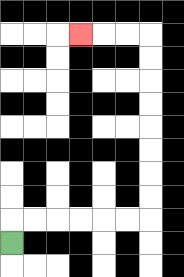{'start': '[0, 10]', 'end': '[3, 1]', 'path_directions': 'U,R,R,R,R,R,R,U,U,U,U,U,U,U,U,L,L,L', 'path_coordinates': '[[0, 10], [0, 9], [1, 9], [2, 9], [3, 9], [4, 9], [5, 9], [6, 9], [6, 8], [6, 7], [6, 6], [6, 5], [6, 4], [6, 3], [6, 2], [6, 1], [5, 1], [4, 1], [3, 1]]'}